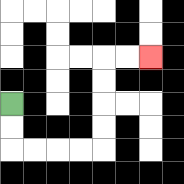{'start': '[0, 4]', 'end': '[6, 2]', 'path_directions': 'D,D,R,R,R,R,U,U,U,U,R,R', 'path_coordinates': '[[0, 4], [0, 5], [0, 6], [1, 6], [2, 6], [3, 6], [4, 6], [4, 5], [4, 4], [4, 3], [4, 2], [5, 2], [6, 2]]'}